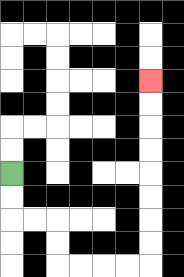{'start': '[0, 7]', 'end': '[6, 3]', 'path_directions': 'D,D,R,R,D,D,R,R,R,R,U,U,U,U,U,U,U,U', 'path_coordinates': '[[0, 7], [0, 8], [0, 9], [1, 9], [2, 9], [2, 10], [2, 11], [3, 11], [4, 11], [5, 11], [6, 11], [6, 10], [6, 9], [6, 8], [6, 7], [6, 6], [6, 5], [6, 4], [6, 3]]'}